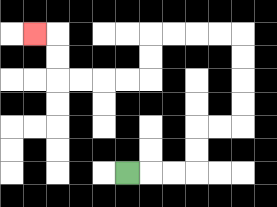{'start': '[5, 7]', 'end': '[1, 1]', 'path_directions': 'R,R,R,U,U,R,R,U,U,U,U,L,L,L,L,D,D,L,L,L,L,U,U,L', 'path_coordinates': '[[5, 7], [6, 7], [7, 7], [8, 7], [8, 6], [8, 5], [9, 5], [10, 5], [10, 4], [10, 3], [10, 2], [10, 1], [9, 1], [8, 1], [7, 1], [6, 1], [6, 2], [6, 3], [5, 3], [4, 3], [3, 3], [2, 3], [2, 2], [2, 1], [1, 1]]'}